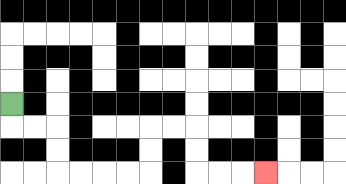{'start': '[0, 4]', 'end': '[11, 7]', 'path_directions': 'D,R,R,D,D,R,R,R,R,U,U,R,R,D,D,R,R,R', 'path_coordinates': '[[0, 4], [0, 5], [1, 5], [2, 5], [2, 6], [2, 7], [3, 7], [4, 7], [5, 7], [6, 7], [6, 6], [6, 5], [7, 5], [8, 5], [8, 6], [8, 7], [9, 7], [10, 7], [11, 7]]'}